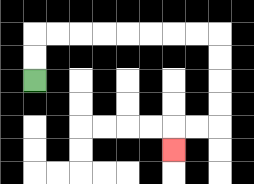{'start': '[1, 3]', 'end': '[7, 6]', 'path_directions': 'U,U,R,R,R,R,R,R,R,R,D,D,D,D,L,L,D', 'path_coordinates': '[[1, 3], [1, 2], [1, 1], [2, 1], [3, 1], [4, 1], [5, 1], [6, 1], [7, 1], [8, 1], [9, 1], [9, 2], [9, 3], [9, 4], [9, 5], [8, 5], [7, 5], [7, 6]]'}